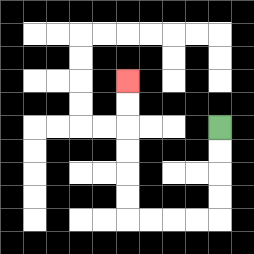{'start': '[9, 5]', 'end': '[5, 3]', 'path_directions': 'D,D,D,D,L,L,L,L,U,U,U,U,U,U', 'path_coordinates': '[[9, 5], [9, 6], [9, 7], [9, 8], [9, 9], [8, 9], [7, 9], [6, 9], [5, 9], [5, 8], [5, 7], [5, 6], [5, 5], [5, 4], [5, 3]]'}